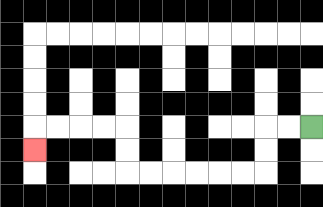{'start': '[13, 5]', 'end': '[1, 6]', 'path_directions': 'L,L,D,D,L,L,L,L,L,L,U,U,L,L,L,L,D', 'path_coordinates': '[[13, 5], [12, 5], [11, 5], [11, 6], [11, 7], [10, 7], [9, 7], [8, 7], [7, 7], [6, 7], [5, 7], [5, 6], [5, 5], [4, 5], [3, 5], [2, 5], [1, 5], [1, 6]]'}